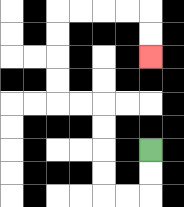{'start': '[6, 6]', 'end': '[6, 2]', 'path_directions': 'D,D,L,L,U,U,U,U,L,L,U,U,U,U,R,R,R,R,D,D', 'path_coordinates': '[[6, 6], [6, 7], [6, 8], [5, 8], [4, 8], [4, 7], [4, 6], [4, 5], [4, 4], [3, 4], [2, 4], [2, 3], [2, 2], [2, 1], [2, 0], [3, 0], [4, 0], [5, 0], [6, 0], [6, 1], [6, 2]]'}